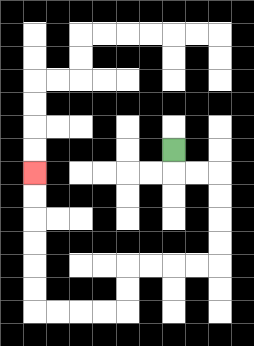{'start': '[7, 6]', 'end': '[1, 7]', 'path_directions': 'D,R,R,D,D,D,D,L,L,L,L,D,D,L,L,L,L,U,U,U,U,U,U', 'path_coordinates': '[[7, 6], [7, 7], [8, 7], [9, 7], [9, 8], [9, 9], [9, 10], [9, 11], [8, 11], [7, 11], [6, 11], [5, 11], [5, 12], [5, 13], [4, 13], [3, 13], [2, 13], [1, 13], [1, 12], [1, 11], [1, 10], [1, 9], [1, 8], [1, 7]]'}